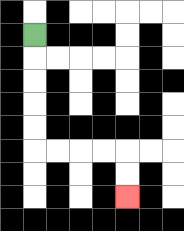{'start': '[1, 1]', 'end': '[5, 8]', 'path_directions': 'D,D,D,D,D,R,R,R,R,D,D', 'path_coordinates': '[[1, 1], [1, 2], [1, 3], [1, 4], [1, 5], [1, 6], [2, 6], [3, 6], [4, 6], [5, 6], [5, 7], [5, 8]]'}